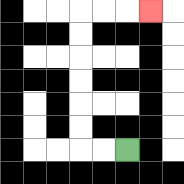{'start': '[5, 6]', 'end': '[6, 0]', 'path_directions': 'L,L,U,U,U,U,U,U,R,R,R', 'path_coordinates': '[[5, 6], [4, 6], [3, 6], [3, 5], [3, 4], [3, 3], [3, 2], [3, 1], [3, 0], [4, 0], [5, 0], [6, 0]]'}